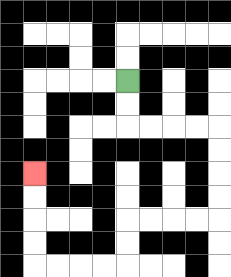{'start': '[5, 3]', 'end': '[1, 7]', 'path_directions': 'D,D,R,R,R,R,D,D,D,D,L,L,L,L,D,D,L,L,L,L,U,U,U,U', 'path_coordinates': '[[5, 3], [5, 4], [5, 5], [6, 5], [7, 5], [8, 5], [9, 5], [9, 6], [9, 7], [9, 8], [9, 9], [8, 9], [7, 9], [6, 9], [5, 9], [5, 10], [5, 11], [4, 11], [3, 11], [2, 11], [1, 11], [1, 10], [1, 9], [1, 8], [1, 7]]'}